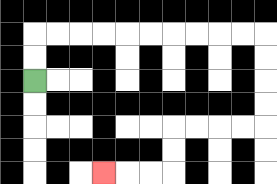{'start': '[1, 3]', 'end': '[4, 7]', 'path_directions': 'U,U,R,R,R,R,R,R,R,R,R,R,D,D,D,D,L,L,L,L,D,D,L,L,L', 'path_coordinates': '[[1, 3], [1, 2], [1, 1], [2, 1], [3, 1], [4, 1], [5, 1], [6, 1], [7, 1], [8, 1], [9, 1], [10, 1], [11, 1], [11, 2], [11, 3], [11, 4], [11, 5], [10, 5], [9, 5], [8, 5], [7, 5], [7, 6], [7, 7], [6, 7], [5, 7], [4, 7]]'}